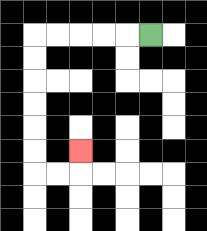{'start': '[6, 1]', 'end': '[3, 6]', 'path_directions': 'L,L,L,L,L,D,D,D,D,D,D,R,R,U', 'path_coordinates': '[[6, 1], [5, 1], [4, 1], [3, 1], [2, 1], [1, 1], [1, 2], [1, 3], [1, 4], [1, 5], [1, 6], [1, 7], [2, 7], [3, 7], [3, 6]]'}